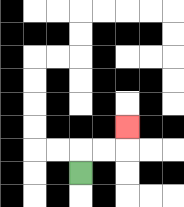{'start': '[3, 7]', 'end': '[5, 5]', 'path_directions': 'U,R,R,U', 'path_coordinates': '[[3, 7], [3, 6], [4, 6], [5, 6], [5, 5]]'}